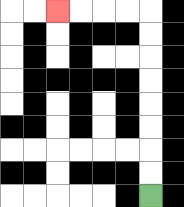{'start': '[6, 8]', 'end': '[2, 0]', 'path_directions': 'U,U,U,U,U,U,U,U,L,L,L,L', 'path_coordinates': '[[6, 8], [6, 7], [6, 6], [6, 5], [6, 4], [6, 3], [6, 2], [6, 1], [6, 0], [5, 0], [4, 0], [3, 0], [2, 0]]'}